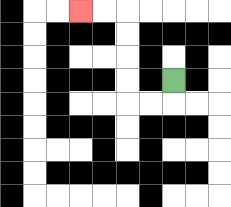{'start': '[7, 3]', 'end': '[3, 0]', 'path_directions': 'D,L,L,U,U,U,U,L,L', 'path_coordinates': '[[7, 3], [7, 4], [6, 4], [5, 4], [5, 3], [5, 2], [5, 1], [5, 0], [4, 0], [3, 0]]'}